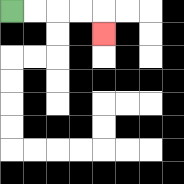{'start': '[0, 0]', 'end': '[4, 1]', 'path_directions': 'R,R,R,R,D', 'path_coordinates': '[[0, 0], [1, 0], [2, 0], [3, 0], [4, 0], [4, 1]]'}